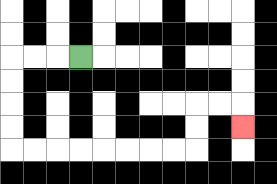{'start': '[3, 2]', 'end': '[10, 5]', 'path_directions': 'L,L,L,D,D,D,D,R,R,R,R,R,R,R,R,U,U,R,R,D', 'path_coordinates': '[[3, 2], [2, 2], [1, 2], [0, 2], [0, 3], [0, 4], [0, 5], [0, 6], [1, 6], [2, 6], [3, 6], [4, 6], [5, 6], [6, 6], [7, 6], [8, 6], [8, 5], [8, 4], [9, 4], [10, 4], [10, 5]]'}